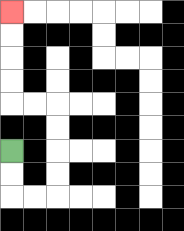{'start': '[0, 6]', 'end': '[0, 0]', 'path_directions': 'D,D,R,R,U,U,U,U,L,L,U,U,U,U', 'path_coordinates': '[[0, 6], [0, 7], [0, 8], [1, 8], [2, 8], [2, 7], [2, 6], [2, 5], [2, 4], [1, 4], [0, 4], [0, 3], [0, 2], [0, 1], [0, 0]]'}